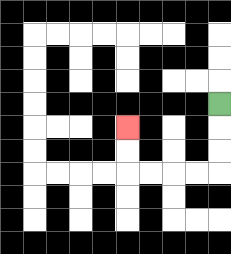{'start': '[9, 4]', 'end': '[5, 5]', 'path_directions': 'D,D,D,L,L,L,L,U,U', 'path_coordinates': '[[9, 4], [9, 5], [9, 6], [9, 7], [8, 7], [7, 7], [6, 7], [5, 7], [5, 6], [5, 5]]'}